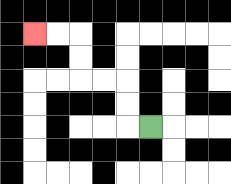{'start': '[6, 5]', 'end': '[1, 1]', 'path_directions': 'L,U,U,L,L,U,U,L,L', 'path_coordinates': '[[6, 5], [5, 5], [5, 4], [5, 3], [4, 3], [3, 3], [3, 2], [3, 1], [2, 1], [1, 1]]'}